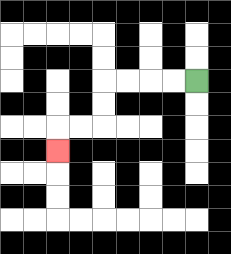{'start': '[8, 3]', 'end': '[2, 6]', 'path_directions': 'L,L,L,L,D,D,L,L,D', 'path_coordinates': '[[8, 3], [7, 3], [6, 3], [5, 3], [4, 3], [4, 4], [4, 5], [3, 5], [2, 5], [2, 6]]'}